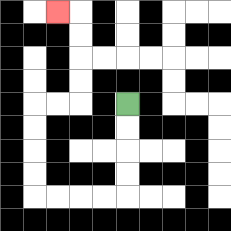{'start': '[5, 4]', 'end': '[2, 0]', 'path_directions': 'D,D,D,D,L,L,L,L,U,U,U,U,R,R,U,U,U,U,L', 'path_coordinates': '[[5, 4], [5, 5], [5, 6], [5, 7], [5, 8], [4, 8], [3, 8], [2, 8], [1, 8], [1, 7], [1, 6], [1, 5], [1, 4], [2, 4], [3, 4], [3, 3], [3, 2], [3, 1], [3, 0], [2, 0]]'}